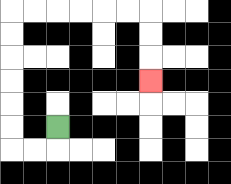{'start': '[2, 5]', 'end': '[6, 3]', 'path_directions': 'D,L,L,U,U,U,U,U,U,R,R,R,R,R,R,D,D,D', 'path_coordinates': '[[2, 5], [2, 6], [1, 6], [0, 6], [0, 5], [0, 4], [0, 3], [0, 2], [0, 1], [0, 0], [1, 0], [2, 0], [3, 0], [4, 0], [5, 0], [6, 0], [6, 1], [6, 2], [6, 3]]'}